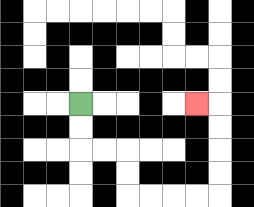{'start': '[3, 4]', 'end': '[8, 4]', 'path_directions': 'D,D,R,R,D,D,R,R,R,R,U,U,U,U,L', 'path_coordinates': '[[3, 4], [3, 5], [3, 6], [4, 6], [5, 6], [5, 7], [5, 8], [6, 8], [7, 8], [8, 8], [9, 8], [9, 7], [9, 6], [9, 5], [9, 4], [8, 4]]'}